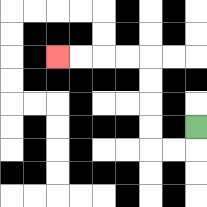{'start': '[8, 5]', 'end': '[2, 2]', 'path_directions': 'D,L,L,U,U,U,U,L,L,L,L', 'path_coordinates': '[[8, 5], [8, 6], [7, 6], [6, 6], [6, 5], [6, 4], [6, 3], [6, 2], [5, 2], [4, 2], [3, 2], [2, 2]]'}